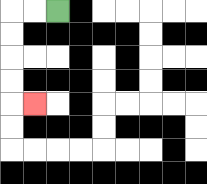{'start': '[2, 0]', 'end': '[1, 4]', 'path_directions': 'L,L,D,D,D,D,R', 'path_coordinates': '[[2, 0], [1, 0], [0, 0], [0, 1], [0, 2], [0, 3], [0, 4], [1, 4]]'}